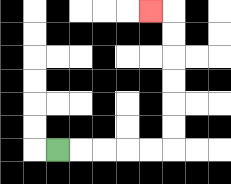{'start': '[2, 6]', 'end': '[6, 0]', 'path_directions': 'R,R,R,R,R,U,U,U,U,U,U,L', 'path_coordinates': '[[2, 6], [3, 6], [4, 6], [5, 6], [6, 6], [7, 6], [7, 5], [7, 4], [7, 3], [7, 2], [7, 1], [7, 0], [6, 0]]'}